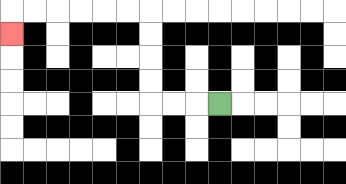{'start': '[9, 4]', 'end': '[0, 1]', 'path_directions': 'L,L,L,U,U,U,U,L,L,L,L,L,L,D', 'path_coordinates': '[[9, 4], [8, 4], [7, 4], [6, 4], [6, 3], [6, 2], [6, 1], [6, 0], [5, 0], [4, 0], [3, 0], [2, 0], [1, 0], [0, 0], [0, 1]]'}